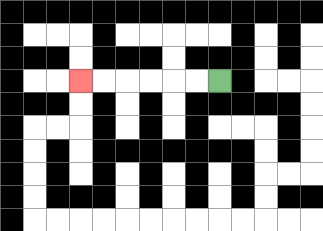{'start': '[9, 3]', 'end': '[3, 3]', 'path_directions': 'L,L,L,L,L,L', 'path_coordinates': '[[9, 3], [8, 3], [7, 3], [6, 3], [5, 3], [4, 3], [3, 3]]'}